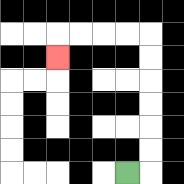{'start': '[5, 7]', 'end': '[2, 2]', 'path_directions': 'R,U,U,U,U,U,U,L,L,L,L,D', 'path_coordinates': '[[5, 7], [6, 7], [6, 6], [6, 5], [6, 4], [6, 3], [6, 2], [6, 1], [5, 1], [4, 1], [3, 1], [2, 1], [2, 2]]'}